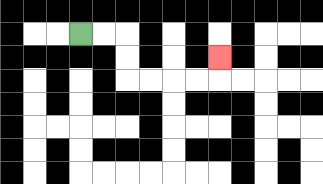{'start': '[3, 1]', 'end': '[9, 2]', 'path_directions': 'R,R,D,D,R,R,R,R,U', 'path_coordinates': '[[3, 1], [4, 1], [5, 1], [5, 2], [5, 3], [6, 3], [7, 3], [8, 3], [9, 3], [9, 2]]'}